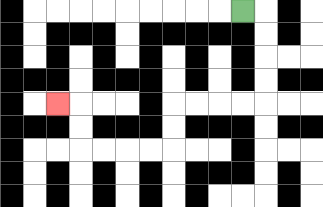{'start': '[10, 0]', 'end': '[2, 4]', 'path_directions': 'R,D,D,D,D,L,L,L,L,D,D,L,L,L,L,U,U,L', 'path_coordinates': '[[10, 0], [11, 0], [11, 1], [11, 2], [11, 3], [11, 4], [10, 4], [9, 4], [8, 4], [7, 4], [7, 5], [7, 6], [6, 6], [5, 6], [4, 6], [3, 6], [3, 5], [3, 4], [2, 4]]'}